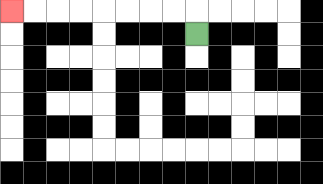{'start': '[8, 1]', 'end': '[0, 0]', 'path_directions': 'U,L,L,L,L,L,L,L,L', 'path_coordinates': '[[8, 1], [8, 0], [7, 0], [6, 0], [5, 0], [4, 0], [3, 0], [2, 0], [1, 0], [0, 0]]'}